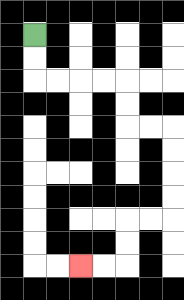{'start': '[1, 1]', 'end': '[3, 11]', 'path_directions': 'D,D,R,R,R,R,D,D,R,R,D,D,D,D,L,L,D,D,L,L', 'path_coordinates': '[[1, 1], [1, 2], [1, 3], [2, 3], [3, 3], [4, 3], [5, 3], [5, 4], [5, 5], [6, 5], [7, 5], [7, 6], [7, 7], [7, 8], [7, 9], [6, 9], [5, 9], [5, 10], [5, 11], [4, 11], [3, 11]]'}